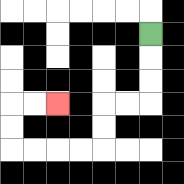{'start': '[6, 1]', 'end': '[2, 4]', 'path_directions': 'D,D,D,L,L,D,D,L,L,L,L,U,U,R,R', 'path_coordinates': '[[6, 1], [6, 2], [6, 3], [6, 4], [5, 4], [4, 4], [4, 5], [4, 6], [3, 6], [2, 6], [1, 6], [0, 6], [0, 5], [0, 4], [1, 4], [2, 4]]'}